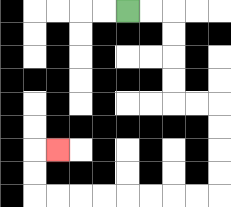{'start': '[5, 0]', 'end': '[2, 6]', 'path_directions': 'R,R,D,D,D,D,R,R,D,D,D,D,L,L,L,L,L,L,L,L,U,U,R', 'path_coordinates': '[[5, 0], [6, 0], [7, 0], [7, 1], [7, 2], [7, 3], [7, 4], [8, 4], [9, 4], [9, 5], [9, 6], [9, 7], [9, 8], [8, 8], [7, 8], [6, 8], [5, 8], [4, 8], [3, 8], [2, 8], [1, 8], [1, 7], [1, 6], [2, 6]]'}